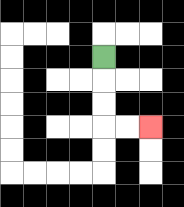{'start': '[4, 2]', 'end': '[6, 5]', 'path_directions': 'D,D,D,R,R', 'path_coordinates': '[[4, 2], [4, 3], [4, 4], [4, 5], [5, 5], [6, 5]]'}